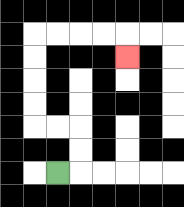{'start': '[2, 7]', 'end': '[5, 2]', 'path_directions': 'R,U,U,L,L,U,U,U,U,R,R,R,R,D', 'path_coordinates': '[[2, 7], [3, 7], [3, 6], [3, 5], [2, 5], [1, 5], [1, 4], [1, 3], [1, 2], [1, 1], [2, 1], [3, 1], [4, 1], [5, 1], [5, 2]]'}